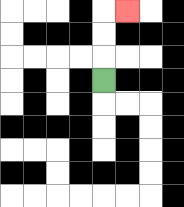{'start': '[4, 3]', 'end': '[5, 0]', 'path_directions': 'U,U,U,R', 'path_coordinates': '[[4, 3], [4, 2], [4, 1], [4, 0], [5, 0]]'}